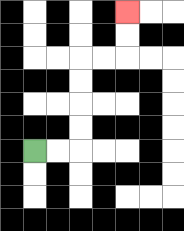{'start': '[1, 6]', 'end': '[5, 0]', 'path_directions': 'R,R,U,U,U,U,R,R,U,U', 'path_coordinates': '[[1, 6], [2, 6], [3, 6], [3, 5], [3, 4], [3, 3], [3, 2], [4, 2], [5, 2], [5, 1], [5, 0]]'}